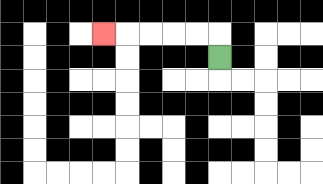{'start': '[9, 2]', 'end': '[4, 1]', 'path_directions': 'U,L,L,L,L,L', 'path_coordinates': '[[9, 2], [9, 1], [8, 1], [7, 1], [6, 1], [5, 1], [4, 1]]'}